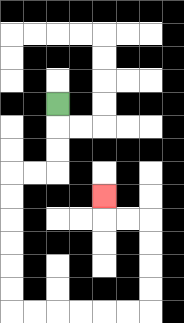{'start': '[2, 4]', 'end': '[4, 8]', 'path_directions': 'D,D,D,L,L,D,D,D,D,D,D,R,R,R,R,R,R,U,U,U,U,L,L,U', 'path_coordinates': '[[2, 4], [2, 5], [2, 6], [2, 7], [1, 7], [0, 7], [0, 8], [0, 9], [0, 10], [0, 11], [0, 12], [0, 13], [1, 13], [2, 13], [3, 13], [4, 13], [5, 13], [6, 13], [6, 12], [6, 11], [6, 10], [6, 9], [5, 9], [4, 9], [4, 8]]'}